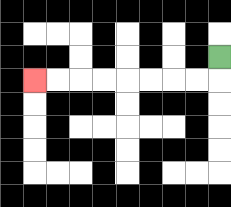{'start': '[9, 2]', 'end': '[1, 3]', 'path_directions': 'D,L,L,L,L,L,L,L,L', 'path_coordinates': '[[9, 2], [9, 3], [8, 3], [7, 3], [6, 3], [5, 3], [4, 3], [3, 3], [2, 3], [1, 3]]'}